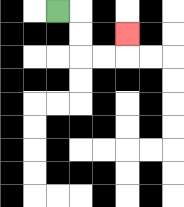{'start': '[2, 0]', 'end': '[5, 1]', 'path_directions': 'R,D,D,R,R,U', 'path_coordinates': '[[2, 0], [3, 0], [3, 1], [3, 2], [4, 2], [5, 2], [5, 1]]'}